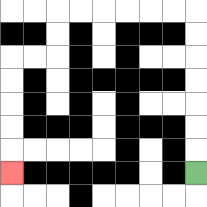{'start': '[8, 7]', 'end': '[0, 7]', 'path_directions': 'U,U,U,U,U,U,U,L,L,L,L,L,L,D,D,L,L,D,D,D,D,D', 'path_coordinates': '[[8, 7], [8, 6], [8, 5], [8, 4], [8, 3], [8, 2], [8, 1], [8, 0], [7, 0], [6, 0], [5, 0], [4, 0], [3, 0], [2, 0], [2, 1], [2, 2], [1, 2], [0, 2], [0, 3], [0, 4], [0, 5], [0, 6], [0, 7]]'}